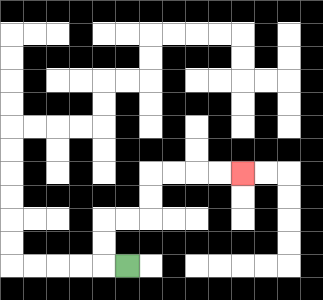{'start': '[5, 11]', 'end': '[10, 7]', 'path_directions': 'L,U,U,R,R,U,U,R,R,R,R', 'path_coordinates': '[[5, 11], [4, 11], [4, 10], [4, 9], [5, 9], [6, 9], [6, 8], [6, 7], [7, 7], [8, 7], [9, 7], [10, 7]]'}